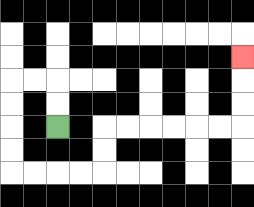{'start': '[2, 5]', 'end': '[10, 2]', 'path_directions': 'U,U,L,L,D,D,D,D,R,R,R,R,U,U,R,R,R,R,R,R,U,U,U', 'path_coordinates': '[[2, 5], [2, 4], [2, 3], [1, 3], [0, 3], [0, 4], [0, 5], [0, 6], [0, 7], [1, 7], [2, 7], [3, 7], [4, 7], [4, 6], [4, 5], [5, 5], [6, 5], [7, 5], [8, 5], [9, 5], [10, 5], [10, 4], [10, 3], [10, 2]]'}